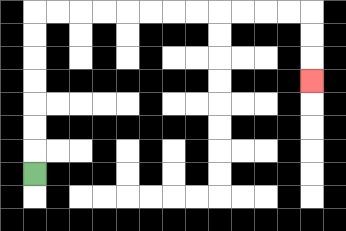{'start': '[1, 7]', 'end': '[13, 3]', 'path_directions': 'U,U,U,U,U,U,U,R,R,R,R,R,R,R,R,R,R,R,R,D,D,D', 'path_coordinates': '[[1, 7], [1, 6], [1, 5], [1, 4], [1, 3], [1, 2], [1, 1], [1, 0], [2, 0], [3, 0], [4, 0], [5, 0], [6, 0], [7, 0], [8, 0], [9, 0], [10, 0], [11, 0], [12, 0], [13, 0], [13, 1], [13, 2], [13, 3]]'}